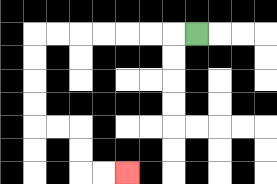{'start': '[8, 1]', 'end': '[5, 7]', 'path_directions': 'L,L,L,L,L,L,L,D,D,D,D,R,R,D,D,R,R', 'path_coordinates': '[[8, 1], [7, 1], [6, 1], [5, 1], [4, 1], [3, 1], [2, 1], [1, 1], [1, 2], [1, 3], [1, 4], [1, 5], [2, 5], [3, 5], [3, 6], [3, 7], [4, 7], [5, 7]]'}